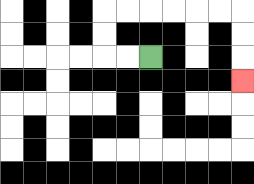{'start': '[6, 2]', 'end': '[10, 3]', 'path_directions': 'L,L,U,U,R,R,R,R,R,R,D,D,D', 'path_coordinates': '[[6, 2], [5, 2], [4, 2], [4, 1], [4, 0], [5, 0], [6, 0], [7, 0], [8, 0], [9, 0], [10, 0], [10, 1], [10, 2], [10, 3]]'}